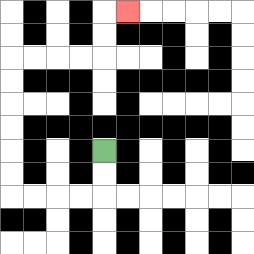{'start': '[4, 6]', 'end': '[5, 0]', 'path_directions': 'D,D,L,L,L,L,U,U,U,U,U,U,R,R,R,R,U,U,R', 'path_coordinates': '[[4, 6], [4, 7], [4, 8], [3, 8], [2, 8], [1, 8], [0, 8], [0, 7], [0, 6], [0, 5], [0, 4], [0, 3], [0, 2], [1, 2], [2, 2], [3, 2], [4, 2], [4, 1], [4, 0], [5, 0]]'}